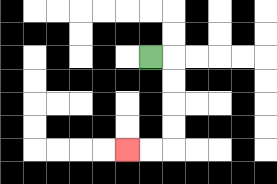{'start': '[6, 2]', 'end': '[5, 6]', 'path_directions': 'R,D,D,D,D,L,L', 'path_coordinates': '[[6, 2], [7, 2], [7, 3], [7, 4], [7, 5], [7, 6], [6, 6], [5, 6]]'}